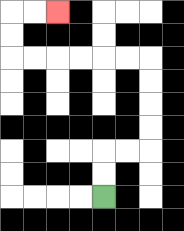{'start': '[4, 8]', 'end': '[2, 0]', 'path_directions': 'U,U,R,R,U,U,U,U,L,L,L,L,L,L,U,U,R,R', 'path_coordinates': '[[4, 8], [4, 7], [4, 6], [5, 6], [6, 6], [6, 5], [6, 4], [6, 3], [6, 2], [5, 2], [4, 2], [3, 2], [2, 2], [1, 2], [0, 2], [0, 1], [0, 0], [1, 0], [2, 0]]'}